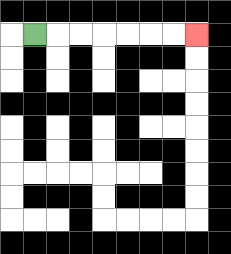{'start': '[1, 1]', 'end': '[8, 1]', 'path_directions': 'R,R,R,R,R,R,R', 'path_coordinates': '[[1, 1], [2, 1], [3, 1], [4, 1], [5, 1], [6, 1], [7, 1], [8, 1]]'}